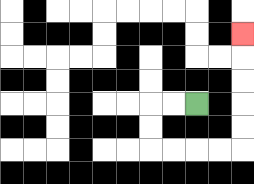{'start': '[8, 4]', 'end': '[10, 1]', 'path_directions': 'L,L,D,D,R,R,R,R,U,U,U,U,U', 'path_coordinates': '[[8, 4], [7, 4], [6, 4], [6, 5], [6, 6], [7, 6], [8, 6], [9, 6], [10, 6], [10, 5], [10, 4], [10, 3], [10, 2], [10, 1]]'}